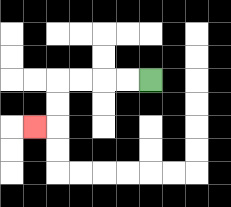{'start': '[6, 3]', 'end': '[1, 5]', 'path_directions': 'L,L,L,L,D,D,L', 'path_coordinates': '[[6, 3], [5, 3], [4, 3], [3, 3], [2, 3], [2, 4], [2, 5], [1, 5]]'}